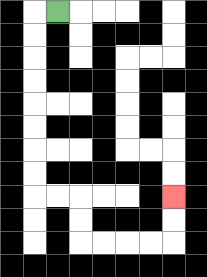{'start': '[2, 0]', 'end': '[7, 8]', 'path_directions': 'L,D,D,D,D,D,D,D,D,R,R,D,D,R,R,R,R,U,U', 'path_coordinates': '[[2, 0], [1, 0], [1, 1], [1, 2], [1, 3], [1, 4], [1, 5], [1, 6], [1, 7], [1, 8], [2, 8], [3, 8], [3, 9], [3, 10], [4, 10], [5, 10], [6, 10], [7, 10], [7, 9], [7, 8]]'}